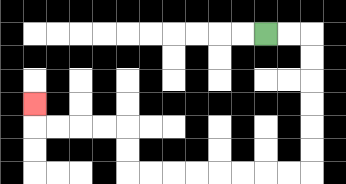{'start': '[11, 1]', 'end': '[1, 4]', 'path_directions': 'R,R,D,D,D,D,D,D,L,L,L,L,L,L,L,L,U,U,L,L,L,L,U', 'path_coordinates': '[[11, 1], [12, 1], [13, 1], [13, 2], [13, 3], [13, 4], [13, 5], [13, 6], [13, 7], [12, 7], [11, 7], [10, 7], [9, 7], [8, 7], [7, 7], [6, 7], [5, 7], [5, 6], [5, 5], [4, 5], [3, 5], [2, 5], [1, 5], [1, 4]]'}